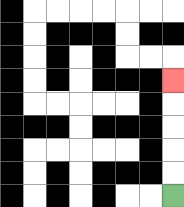{'start': '[7, 8]', 'end': '[7, 3]', 'path_directions': 'U,U,U,U,U', 'path_coordinates': '[[7, 8], [7, 7], [7, 6], [7, 5], [7, 4], [7, 3]]'}